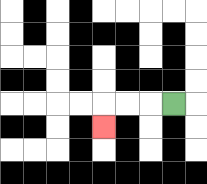{'start': '[7, 4]', 'end': '[4, 5]', 'path_directions': 'L,L,L,D', 'path_coordinates': '[[7, 4], [6, 4], [5, 4], [4, 4], [4, 5]]'}